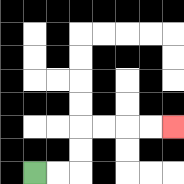{'start': '[1, 7]', 'end': '[7, 5]', 'path_directions': 'R,R,U,U,R,R,R,R', 'path_coordinates': '[[1, 7], [2, 7], [3, 7], [3, 6], [3, 5], [4, 5], [5, 5], [6, 5], [7, 5]]'}